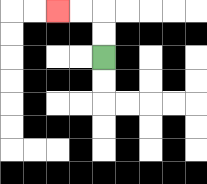{'start': '[4, 2]', 'end': '[2, 0]', 'path_directions': 'U,U,L,L', 'path_coordinates': '[[4, 2], [4, 1], [4, 0], [3, 0], [2, 0]]'}